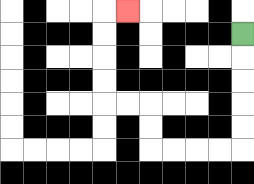{'start': '[10, 1]', 'end': '[5, 0]', 'path_directions': 'D,D,D,D,D,L,L,L,L,U,U,L,L,U,U,U,U,R', 'path_coordinates': '[[10, 1], [10, 2], [10, 3], [10, 4], [10, 5], [10, 6], [9, 6], [8, 6], [7, 6], [6, 6], [6, 5], [6, 4], [5, 4], [4, 4], [4, 3], [4, 2], [4, 1], [4, 0], [5, 0]]'}